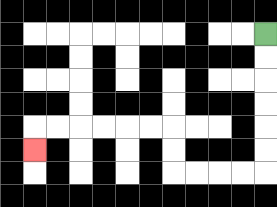{'start': '[11, 1]', 'end': '[1, 6]', 'path_directions': 'D,D,D,D,D,D,L,L,L,L,U,U,L,L,L,L,L,L,D', 'path_coordinates': '[[11, 1], [11, 2], [11, 3], [11, 4], [11, 5], [11, 6], [11, 7], [10, 7], [9, 7], [8, 7], [7, 7], [7, 6], [7, 5], [6, 5], [5, 5], [4, 5], [3, 5], [2, 5], [1, 5], [1, 6]]'}